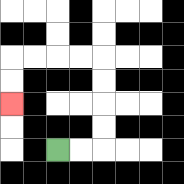{'start': '[2, 6]', 'end': '[0, 4]', 'path_directions': 'R,R,U,U,U,U,L,L,L,L,D,D', 'path_coordinates': '[[2, 6], [3, 6], [4, 6], [4, 5], [4, 4], [4, 3], [4, 2], [3, 2], [2, 2], [1, 2], [0, 2], [0, 3], [0, 4]]'}